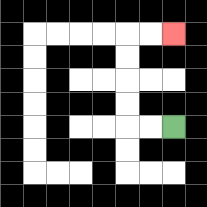{'start': '[7, 5]', 'end': '[7, 1]', 'path_directions': 'L,L,U,U,U,U,R,R', 'path_coordinates': '[[7, 5], [6, 5], [5, 5], [5, 4], [5, 3], [5, 2], [5, 1], [6, 1], [7, 1]]'}